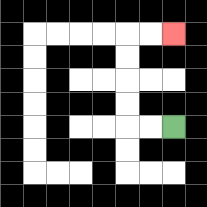{'start': '[7, 5]', 'end': '[7, 1]', 'path_directions': 'L,L,U,U,U,U,R,R', 'path_coordinates': '[[7, 5], [6, 5], [5, 5], [5, 4], [5, 3], [5, 2], [5, 1], [6, 1], [7, 1]]'}